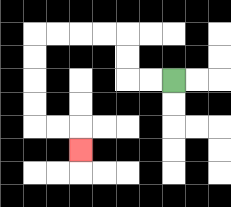{'start': '[7, 3]', 'end': '[3, 6]', 'path_directions': 'L,L,U,U,L,L,L,L,D,D,D,D,R,R,D', 'path_coordinates': '[[7, 3], [6, 3], [5, 3], [5, 2], [5, 1], [4, 1], [3, 1], [2, 1], [1, 1], [1, 2], [1, 3], [1, 4], [1, 5], [2, 5], [3, 5], [3, 6]]'}